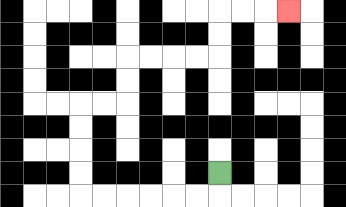{'start': '[9, 7]', 'end': '[12, 0]', 'path_directions': 'D,L,L,L,L,L,L,U,U,U,U,R,R,U,U,R,R,R,R,U,U,R,R,R', 'path_coordinates': '[[9, 7], [9, 8], [8, 8], [7, 8], [6, 8], [5, 8], [4, 8], [3, 8], [3, 7], [3, 6], [3, 5], [3, 4], [4, 4], [5, 4], [5, 3], [5, 2], [6, 2], [7, 2], [8, 2], [9, 2], [9, 1], [9, 0], [10, 0], [11, 0], [12, 0]]'}